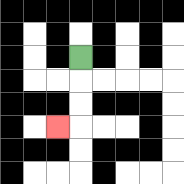{'start': '[3, 2]', 'end': '[2, 5]', 'path_directions': 'D,D,D,L', 'path_coordinates': '[[3, 2], [3, 3], [3, 4], [3, 5], [2, 5]]'}